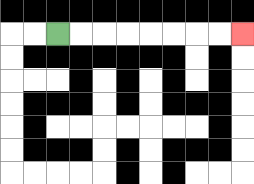{'start': '[2, 1]', 'end': '[10, 1]', 'path_directions': 'R,R,R,R,R,R,R,R', 'path_coordinates': '[[2, 1], [3, 1], [4, 1], [5, 1], [6, 1], [7, 1], [8, 1], [9, 1], [10, 1]]'}